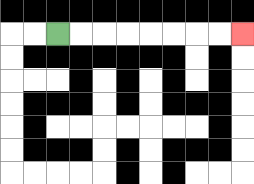{'start': '[2, 1]', 'end': '[10, 1]', 'path_directions': 'R,R,R,R,R,R,R,R', 'path_coordinates': '[[2, 1], [3, 1], [4, 1], [5, 1], [6, 1], [7, 1], [8, 1], [9, 1], [10, 1]]'}